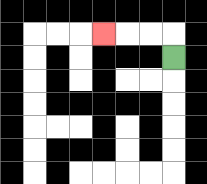{'start': '[7, 2]', 'end': '[4, 1]', 'path_directions': 'U,L,L,L', 'path_coordinates': '[[7, 2], [7, 1], [6, 1], [5, 1], [4, 1]]'}